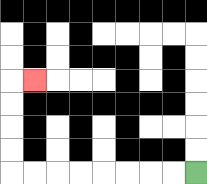{'start': '[8, 7]', 'end': '[1, 3]', 'path_directions': 'L,L,L,L,L,L,L,L,U,U,U,U,R', 'path_coordinates': '[[8, 7], [7, 7], [6, 7], [5, 7], [4, 7], [3, 7], [2, 7], [1, 7], [0, 7], [0, 6], [0, 5], [0, 4], [0, 3], [1, 3]]'}